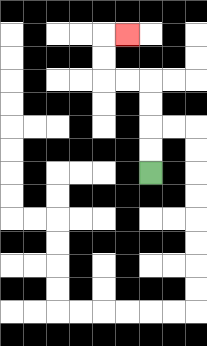{'start': '[6, 7]', 'end': '[5, 1]', 'path_directions': 'U,U,U,U,L,L,U,U,R', 'path_coordinates': '[[6, 7], [6, 6], [6, 5], [6, 4], [6, 3], [5, 3], [4, 3], [4, 2], [4, 1], [5, 1]]'}